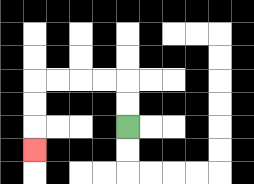{'start': '[5, 5]', 'end': '[1, 6]', 'path_directions': 'U,U,L,L,L,L,D,D,D', 'path_coordinates': '[[5, 5], [5, 4], [5, 3], [4, 3], [3, 3], [2, 3], [1, 3], [1, 4], [1, 5], [1, 6]]'}